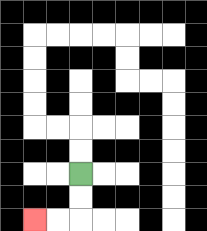{'start': '[3, 7]', 'end': '[1, 9]', 'path_directions': 'D,D,L,L', 'path_coordinates': '[[3, 7], [3, 8], [3, 9], [2, 9], [1, 9]]'}